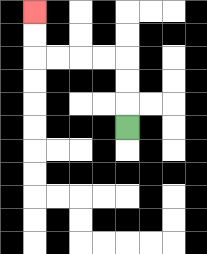{'start': '[5, 5]', 'end': '[1, 0]', 'path_directions': 'U,U,U,L,L,L,L,U,U', 'path_coordinates': '[[5, 5], [5, 4], [5, 3], [5, 2], [4, 2], [3, 2], [2, 2], [1, 2], [1, 1], [1, 0]]'}